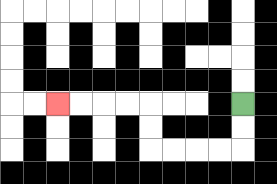{'start': '[10, 4]', 'end': '[2, 4]', 'path_directions': 'D,D,L,L,L,L,U,U,L,L,L,L', 'path_coordinates': '[[10, 4], [10, 5], [10, 6], [9, 6], [8, 6], [7, 6], [6, 6], [6, 5], [6, 4], [5, 4], [4, 4], [3, 4], [2, 4]]'}